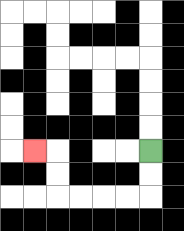{'start': '[6, 6]', 'end': '[1, 6]', 'path_directions': 'D,D,L,L,L,L,U,U,L', 'path_coordinates': '[[6, 6], [6, 7], [6, 8], [5, 8], [4, 8], [3, 8], [2, 8], [2, 7], [2, 6], [1, 6]]'}